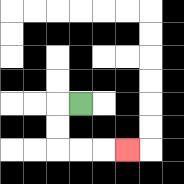{'start': '[3, 4]', 'end': '[5, 6]', 'path_directions': 'L,D,D,R,R,R', 'path_coordinates': '[[3, 4], [2, 4], [2, 5], [2, 6], [3, 6], [4, 6], [5, 6]]'}